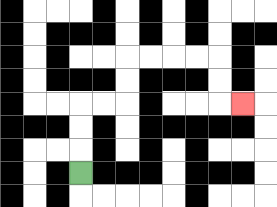{'start': '[3, 7]', 'end': '[10, 4]', 'path_directions': 'U,U,U,R,R,U,U,R,R,R,R,D,D,R', 'path_coordinates': '[[3, 7], [3, 6], [3, 5], [3, 4], [4, 4], [5, 4], [5, 3], [5, 2], [6, 2], [7, 2], [8, 2], [9, 2], [9, 3], [9, 4], [10, 4]]'}